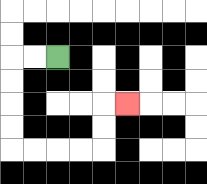{'start': '[2, 2]', 'end': '[5, 4]', 'path_directions': 'L,L,D,D,D,D,R,R,R,R,U,U,R', 'path_coordinates': '[[2, 2], [1, 2], [0, 2], [0, 3], [0, 4], [0, 5], [0, 6], [1, 6], [2, 6], [3, 6], [4, 6], [4, 5], [4, 4], [5, 4]]'}